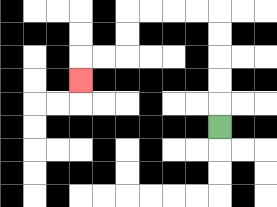{'start': '[9, 5]', 'end': '[3, 3]', 'path_directions': 'U,U,U,U,U,L,L,L,L,D,D,L,L,D', 'path_coordinates': '[[9, 5], [9, 4], [9, 3], [9, 2], [9, 1], [9, 0], [8, 0], [7, 0], [6, 0], [5, 0], [5, 1], [5, 2], [4, 2], [3, 2], [3, 3]]'}